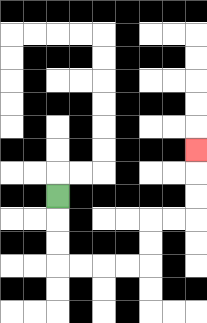{'start': '[2, 8]', 'end': '[8, 6]', 'path_directions': 'D,D,D,R,R,R,R,U,U,R,R,U,U,U', 'path_coordinates': '[[2, 8], [2, 9], [2, 10], [2, 11], [3, 11], [4, 11], [5, 11], [6, 11], [6, 10], [6, 9], [7, 9], [8, 9], [8, 8], [8, 7], [8, 6]]'}